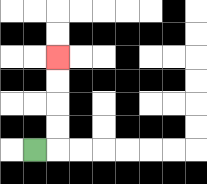{'start': '[1, 6]', 'end': '[2, 2]', 'path_directions': 'R,U,U,U,U', 'path_coordinates': '[[1, 6], [2, 6], [2, 5], [2, 4], [2, 3], [2, 2]]'}